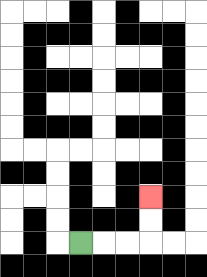{'start': '[3, 10]', 'end': '[6, 8]', 'path_directions': 'R,R,R,U,U', 'path_coordinates': '[[3, 10], [4, 10], [5, 10], [6, 10], [6, 9], [6, 8]]'}